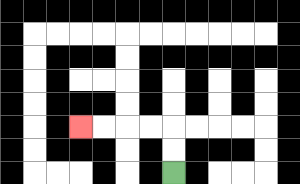{'start': '[7, 7]', 'end': '[3, 5]', 'path_directions': 'U,U,L,L,L,L', 'path_coordinates': '[[7, 7], [7, 6], [7, 5], [6, 5], [5, 5], [4, 5], [3, 5]]'}